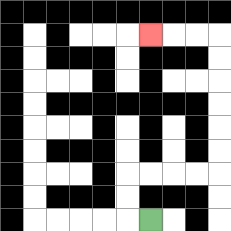{'start': '[6, 9]', 'end': '[6, 1]', 'path_directions': 'L,U,U,R,R,R,R,U,U,U,U,U,U,L,L,L', 'path_coordinates': '[[6, 9], [5, 9], [5, 8], [5, 7], [6, 7], [7, 7], [8, 7], [9, 7], [9, 6], [9, 5], [9, 4], [9, 3], [9, 2], [9, 1], [8, 1], [7, 1], [6, 1]]'}